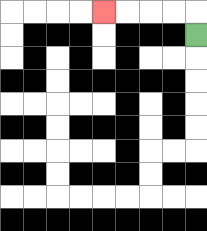{'start': '[8, 1]', 'end': '[4, 0]', 'path_directions': 'U,L,L,L,L', 'path_coordinates': '[[8, 1], [8, 0], [7, 0], [6, 0], [5, 0], [4, 0]]'}